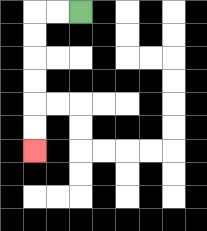{'start': '[3, 0]', 'end': '[1, 6]', 'path_directions': 'L,L,D,D,D,D,D,D', 'path_coordinates': '[[3, 0], [2, 0], [1, 0], [1, 1], [1, 2], [1, 3], [1, 4], [1, 5], [1, 6]]'}